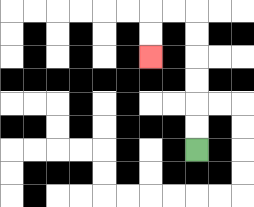{'start': '[8, 6]', 'end': '[6, 2]', 'path_directions': 'U,U,U,U,U,U,L,L,D,D', 'path_coordinates': '[[8, 6], [8, 5], [8, 4], [8, 3], [8, 2], [8, 1], [8, 0], [7, 0], [6, 0], [6, 1], [6, 2]]'}